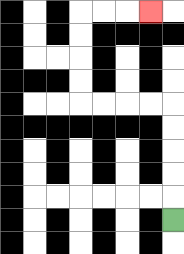{'start': '[7, 9]', 'end': '[6, 0]', 'path_directions': 'U,U,U,U,U,L,L,L,L,U,U,U,U,R,R,R', 'path_coordinates': '[[7, 9], [7, 8], [7, 7], [7, 6], [7, 5], [7, 4], [6, 4], [5, 4], [4, 4], [3, 4], [3, 3], [3, 2], [3, 1], [3, 0], [4, 0], [5, 0], [6, 0]]'}